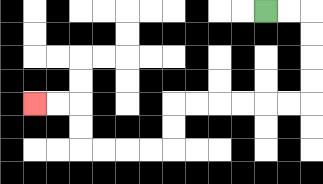{'start': '[11, 0]', 'end': '[1, 4]', 'path_directions': 'R,R,D,D,D,D,L,L,L,L,L,L,D,D,L,L,L,L,U,U,L,L', 'path_coordinates': '[[11, 0], [12, 0], [13, 0], [13, 1], [13, 2], [13, 3], [13, 4], [12, 4], [11, 4], [10, 4], [9, 4], [8, 4], [7, 4], [7, 5], [7, 6], [6, 6], [5, 6], [4, 6], [3, 6], [3, 5], [3, 4], [2, 4], [1, 4]]'}